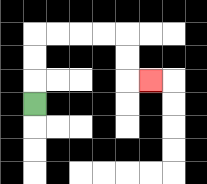{'start': '[1, 4]', 'end': '[6, 3]', 'path_directions': 'U,U,U,R,R,R,R,D,D,R', 'path_coordinates': '[[1, 4], [1, 3], [1, 2], [1, 1], [2, 1], [3, 1], [4, 1], [5, 1], [5, 2], [5, 3], [6, 3]]'}